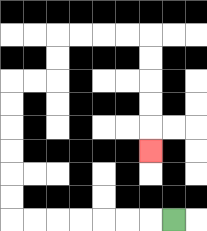{'start': '[7, 9]', 'end': '[6, 6]', 'path_directions': 'L,L,L,L,L,L,L,U,U,U,U,U,U,R,R,U,U,R,R,R,R,D,D,D,D,D', 'path_coordinates': '[[7, 9], [6, 9], [5, 9], [4, 9], [3, 9], [2, 9], [1, 9], [0, 9], [0, 8], [0, 7], [0, 6], [0, 5], [0, 4], [0, 3], [1, 3], [2, 3], [2, 2], [2, 1], [3, 1], [4, 1], [5, 1], [6, 1], [6, 2], [6, 3], [6, 4], [6, 5], [6, 6]]'}